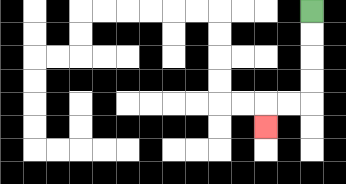{'start': '[13, 0]', 'end': '[11, 5]', 'path_directions': 'D,D,D,D,L,L,D', 'path_coordinates': '[[13, 0], [13, 1], [13, 2], [13, 3], [13, 4], [12, 4], [11, 4], [11, 5]]'}